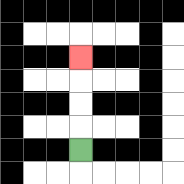{'start': '[3, 6]', 'end': '[3, 2]', 'path_directions': 'U,U,U,U', 'path_coordinates': '[[3, 6], [3, 5], [3, 4], [3, 3], [3, 2]]'}